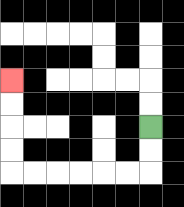{'start': '[6, 5]', 'end': '[0, 3]', 'path_directions': 'D,D,L,L,L,L,L,L,U,U,U,U', 'path_coordinates': '[[6, 5], [6, 6], [6, 7], [5, 7], [4, 7], [3, 7], [2, 7], [1, 7], [0, 7], [0, 6], [0, 5], [0, 4], [0, 3]]'}